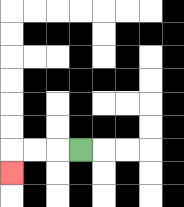{'start': '[3, 6]', 'end': '[0, 7]', 'path_directions': 'L,L,L,D', 'path_coordinates': '[[3, 6], [2, 6], [1, 6], [0, 6], [0, 7]]'}